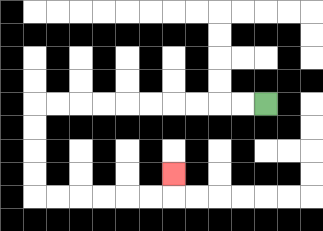{'start': '[11, 4]', 'end': '[7, 7]', 'path_directions': 'L,L,L,L,L,L,L,L,L,L,D,D,D,D,R,R,R,R,R,R,U', 'path_coordinates': '[[11, 4], [10, 4], [9, 4], [8, 4], [7, 4], [6, 4], [5, 4], [4, 4], [3, 4], [2, 4], [1, 4], [1, 5], [1, 6], [1, 7], [1, 8], [2, 8], [3, 8], [4, 8], [5, 8], [6, 8], [7, 8], [7, 7]]'}